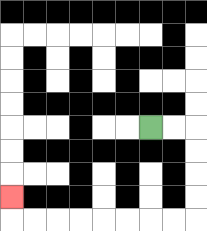{'start': '[6, 5]', 'end': '[0, 8]', 'path_directions': 'R,R,D,D,D,D,L,L,L,L,L,L,L,L,U', 'path_coordinates': '[[6, 5], [7, 5], [8, 5], [8, 6], [8, 7], [8, 8], [8, 9], [7, 9], [6, 9], [5, 9], [4, 9], [3, 9], [2, 9], [1, 9], [0, 9], [0, 8]]'}